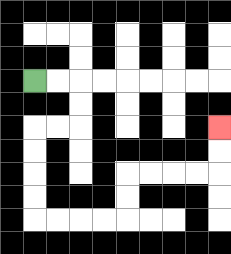{'start': '[1, 3]', 'end': '[9, 5]', 'path_directions': 'R,R,D,D,L,L,D,D,D,D,R,R,R,R,U,U,R,R,R,R,U,U', 'path_coordinates': '[[1, 3], [2, 3], [3, 3], [3, 4], [3, 5], [2, 5], [1, 5], [1, 6], [1, 7], [1, 8], [1, 9], [2, 9], [3, 9], [4, 9], [5, 9], [5, 8], [5, 7], [6, 7], [7, 7], [8, 7], [9, 7], [9, 6], [9, 5]]'}